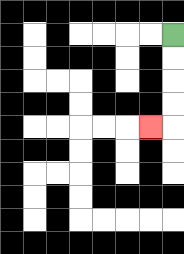{'start': '[7, 1]', 'end': '[6, 5]', 'path_directions': 'D,D,D,D,L', 'path_coordinates': '[[7, 1], [7, 2], [7, 3], [7, 4], [7, 5], [6, 5]]'}